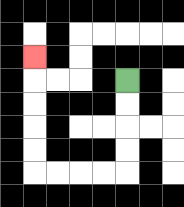{'start': '[5, 3]', 'end': '[1, 2]', 'path_directions': 'D,D,D,D,L,L,L,L,U,U,U,U,U', 'path_coordinates': '[[5, 3], [5, 4], [5, 5], [5, 6], [5, 7], [4, 7], [3, 7], [2, 7], [1, 7], [1, 6], [1, 5], [1, 4], [1, 3], [1, 2]]'}